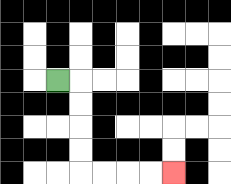{'start': '[2, 3]', 'end': '[7, 7]', 'path_directions': 'R,D,D,D,D,R,R,R,R', 'path_coordinates': '[[2, 3], [3, 3], [3, 4], [3, 5], [3, 6], [3, 7], [4, 7], [5, 7], [6, 7], [7, 7]]'}